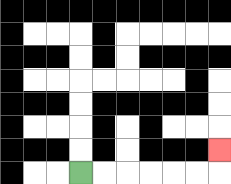{'start': '[3, 7]', 'end': '[9, 6]', 'path_directions': 'R,R,R,R,R,R,U', 'path_coordinates': '[[3, 7], [4, 7], [5, 7], [6, 7], [7, 7], [8, 7], [9, 7], [9, 6]]'}